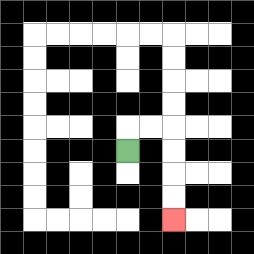{'start': '[5, 6]', 'end': '[7, 9]', 'path_directions': 'U,R,R,D,D,D,D', 'path_coordinates': '[[5, 6], [5, 5], [6, 5], [7, 5], [7, 6], [7, 7], [7, 8], [7, 9]]'}